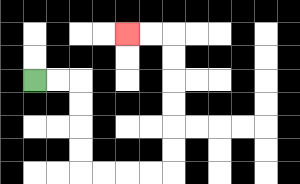{'start': '[1, 3]', 'end': '[5, 1]', 'path_directions': 'R,R,D,D,D,D,R,R,R,R,U,U,U,U,U,U,L,L', 'path_coordinates': '[[1, 3], [2, 3], [3, 3], [3, 4], [3, 5], [3, 6], [3, 7], [4, 7], [5, 7], [6, 7], [7, 7], [7, 6], [7, 5], [7, 4], [7, 3], [7, 2], [7, 1], [6, 1], [5, 1]]'}